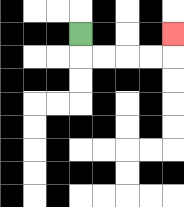{'start': '[3, 1]', 'end': '[7, 1]', 'path_directions': 'D,R,R,R,R,U', 'path_coordinates': '[[3, 1], [3, 2], [4, 2], [5, 2], [6, 2], [7, 2], [7, 1]]'}